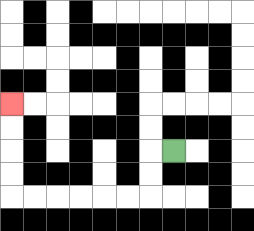{'start': '[7, 6]', 'end': '[0, 4]', 'path_directions': 'L,D,D,L,L,L,L,L,L,U,U,U,U', 'path_coordinates': '[[7, 6], [6, 6], [6, 7], [6, 8], [5, 8], [4, 8], [3, 8], [2, 8], [1, 8], [0, 8], [0, 7], [0, 6], [0, 5], [0, 4]]'}